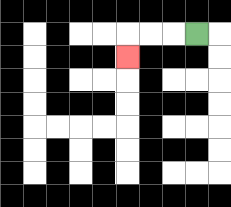{'start': '[8, 1]', 'end': '[5, 2]', 'path_directions': 'L,L,L,D', 'path_coordinates': '[[8, 1], [7, 1], [6, 1], [5, 1], [5, 2]]'}